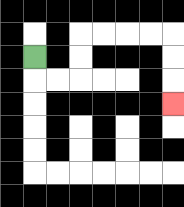{'start': '[1, 2]', 'end': '[7, 4]', 'path_directions': 'D,R,R,U,U,R,R,R,R,D,D,D', 'path_coordinates': '[[1, 2], [1, 3], [2, 3], [3, 3], [3, 2], [3, 1], [4, 1], [5, 1], [6, 1], [7, 1], [7, 2], [7, 3], [7, 4]]'}